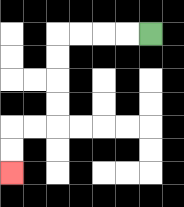{'start': '[6, 1]', 'end': '[0, 7]', 'path_directions': 'L,L,L,L,D,D,D,D,L,L,D,D', 'path_coordinates': '[[6, 1], [5, 1], [4, 1], [3, 1], [2, 1], [2, 2], [2, 3], [2, 4], [2, 5], [1, 5], [0, 5], [0, 6], [0, 7]]'}